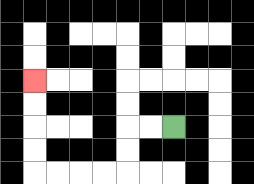{'start': '[7, 5]', 'end': '[1, 3]', 'path_directions': 'L,L,D,D,L,L,L,L,U,U,U,U', 'path_coordinates': '[[7, 5], [6, 5], [5, 5], [5, 6], [5, 7], [4, 7], [3, 7], [2, 7], [1, 7], [1, 6], [1, 5], [1, 4], [1, 3]]'}